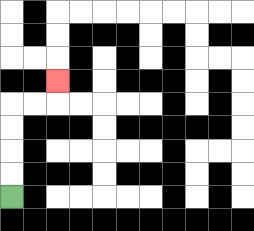{'start': '[0, 8]', 'end': '[2, 3]', 'path_directions': 'U,U,U,U,R,R,U', 'path_coordinates': '[[0, 8], [0, 7], [0, 6], [0, 5], [0, 4], [1, 4], [2, 4], [2, 3]]'}